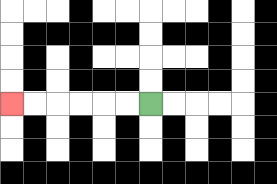{'start': '[6, 4]', 'end': '[0, 4]', 'path_directions': 'L,L,L,L,L,L', 'path_coordinates': '[[6, 4], [5, 4], [4, 4], [3, 4], [2, 4], [1, 4], [0, 4]]'}